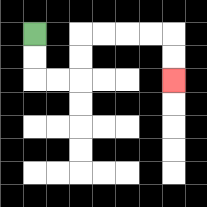{'start': '[1, 1]', 'end': '[7, 3]', 'path_directions': 'D,D,R,R,U,U,R,R,R,R,D,D', 'path_coordinates': '[[1, 1], [1, 2], [1, 3], [2, 3], [3, 3], [3, 2], [3, 1], [4, 1], [5, 1], [6, 1], [7, 1], [7, 2], [7, 3]]'}